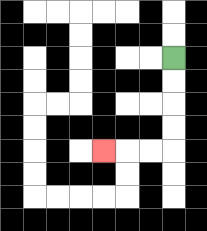{'start': '[7, 2]', 'end': '[4, 6]', 'path_directions': 'D,D,D,D,L,L,L', 'path_coordinates': '[[7, 2], [7, 3], [7, 4], [7, 5], [7, 6], [6, 6], [5, 6], [4, 6]]'}